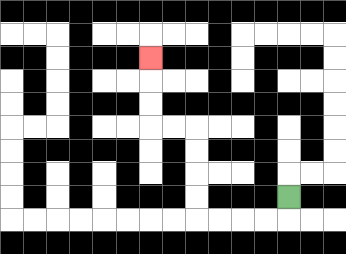{'start': '[12, 8]', 'end': '[6, 2]', 'path_directions': 'D,L,L,L,L,U,U,U,U,L,L,U,U,U', 'path_coordinates': '[[12, 8], [12, 9], [11, 9], [10, 9], [9, 9], [8, 9], [8, 8], [8, 7], [8, 6], [8, 5], [7, 5], [6, 5], [6, 4], [6, 3], [6, 2]]'}